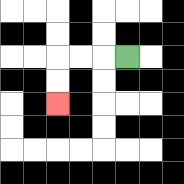{'start': '[5, 2]', 'end': '[2, 4]', 'path_directions': 'L,L,L,D,D', 'path_coordinates': '[[5, 2], [4, 2], [3, 2], [2, 2], [2, 3], [2, 4]]'}